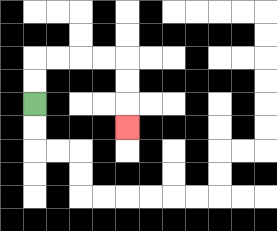{'start': '[1, 4]', 'end': '[5, 5]', 'path_directions': 'U,U,R,R,R,R,D,D,D', 'path_coordinates': '[[1, 4], [1, 3], [1, 2], [2, 2], [3, 2], [4, 2], [5, 2], [5, 3], [5, 4], [5, 5]]'}